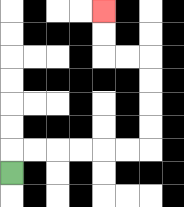{'start': '[0, 7]', 'end': '[4, 0]', 'path_directions': 'U,R,R,R,R,R,R,U,U,U,U,L,L,U,U', 'path_coordinates': '[[0, 7], [0, 6], [1, 6], [2, 6], [3, 6], [4, 6], [5, 6], [6, 6], [6, 5], [6, 4], [6, 3], [6, 2], [5, 2], [4, 2], [4, 1], [4, 0]]'}